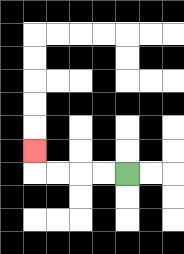{'start': '[5, 7]', 'end': '[1, 6]', 'path_directions': 'L,L,L,L,U', 'path_coordinates': '[[5, 7], [4, 7], [3, 7], [2, 7], [1, 7], [1, 6]]'}